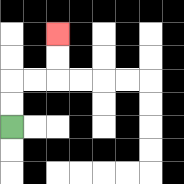{'start': '[0, 5]', 'end': '[2, 1]', 'path_directions': 'U,U,R,R,U,U', 'path_coordinates': '[[0, 5], [0, 4], [0, 3], [1, 3], [2, 3], [2, 2], [2, 1]]'}